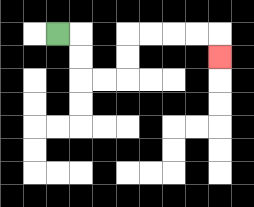{'start': '[2, 1]', 'end': '[9, 2]', 'path_directions': 'R,D,D,R,R,U,U,R,R,R,R,D', 'path_coordinates': '[[2, 1], [3, 1], [3, 2], [3, 3], [4, 3], [5, 3], [5, 2], [5, 1], [6, 1], [7, 1], [8, 1], [9, 1], [9, 2]]'}